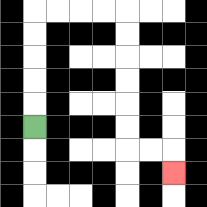{'start': '[1, 5]', 'end': '[7, 7]', 'path_directions': 'U,U,U,U,U,R,R,R,R,D,D,D,D,D,D,R,R,D', 'path_coordinates': '[[1, 5], [1, 4], [1, 3], [1, 2], [1, 1], [1, 0], [2, 0], [3, 0], [4, 0], [5, 0], [5, 1], [5, 2], [5, 3], [5, 4], [5, 5], [5, 6], [6, 6], [7, 6], [7, 7]]'}